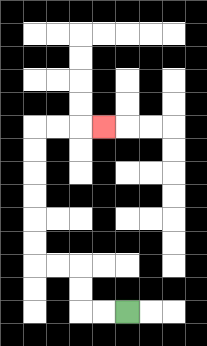{'start': '[5, 13]', 'end': '[4, 5]', 'path_directions': 'L,L,U,U,L,L,U,U,U,U,U,U,R,R,R', 'path_coordinates': '[[5, 13], [4, 13], [3, 13], [3, 12], [3, 11], [2, 11], [1, 11], [1, 10], [1, 9], [1, 8], [1, 7], [1, 6], [1, 5], [2, 5], [3, 5], [4, 5]]'}